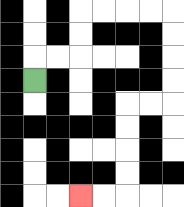{'start': '[1, 3]', 'end': '[3, 8]', 'path_directions': 'U,R,R,U,U,R,R,R,R,D,D,D,D,L,L,D,D,D,D,L,L', 'path_coordinates': '[[1, 3], [1, 2], [2, 2], [3, 2], [3, 1], [3, 0], [4, 0], [5, 0], [6, 0], [7, 0], [7, 1], [7, 2], [7, 3], [7, 4], [6, 4], [5, 4], [5, 5], [5, 6], [5, 7], [5, 8], [4, 8], [3, 8]]'}